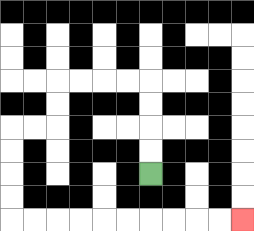{'start': '[6, 7]', 'end': '[10, 9]', 'path_directions': 'U,U,U,U,L,L,L,L,D,D,L,L,D,D,D,D,R,R,R,R,R,R,R,R,R,R', 'path_coordinates': '[[6, 7], [6, 6], [6, 5], [6, 4], [6, 3], [5, 3], [4, 3], [3, 3], [2, 3], [2, 4], [2, 5], [1, 5], [0, 5], [0, 6], [0, 7], [0, 8], [0, 9], [1, 9], [2, 9], [3, 9], [4, 9], [5, 9], [6, 9], [7, 9], [8, 9], [9, 9], [10, 9]]'}